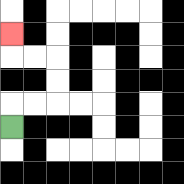{'start': '[0, 5]', 'end': '[0, 1]', 'path_directions': 'U,R,R,U,U,L,L,U', 'path_coordinates': '[[0, 5], [0, 4], [1, 4], [2, 4], [2, 3], [2, 2], [1, 2], [0, 2], [0, 1]]'}